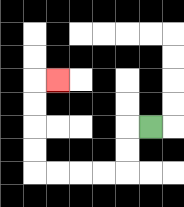{'start': '[6, 5]', 'end': '[2, 3]', 'path_directions': 'L,D,D,L,L,L,L,U,U,U,U,R', 'path_coordinates': '[[6, 5], [5, 5], [5, 6], [5, 7], [4, 7], [3, 7], [2, 7], [1, 7], [1, 6], [1, 5], [1, 4], [1, 3], [2, 3]]'}